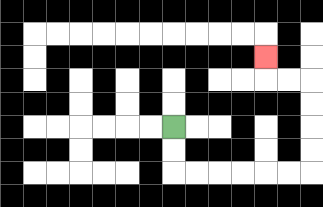{'start': '[7, 5]', 'end': '[11, 2]', 'path_directions': 'D,D,R,R,R,R,R,R,U,U,U,U,L,L,U', 'path_coordinates': '[[7, 5], [7, 6], [7, 7], [8, 7], [9, 7], [10, 7], [11, 7], [12, 7], [13, 7], [13, 6], [13, 5], [13, 4], [13, 3], [12, 3], [11, 3], [11, 2]]'}